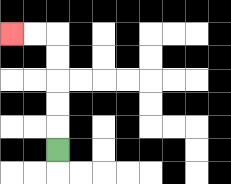{'start': '[2, 6]', 'end': '[0, 1]', 'path_directions': 'U,U,U,U,U,L,L', 'path_coordinates': '[[2, 6], [2, 5], [2, 4], [2, 3], [2, 2], [2, 1], [1, 1], [0, 1]]'}